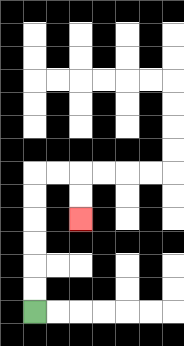{'start': '[1, 13]', 'end': '[3, 9]', 'path_directions': 'U,U,U,U,U,U,R,R,D,D', 'path_coordinates': '[[1, 13], [1, 12], [1, 11], [1, 10], [1, 9], [1, 8], [1, 7], [2, 7], [3, 7], [3, 8], [3, 9]]'}